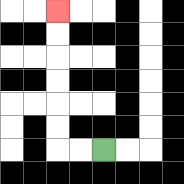{'start': '[4, 6]', 'end': '[2, 0]', 'path_directions': 'L,L,U,U,U,U,U,U', 'path_coordinates': '[[4, 6], [3, 6], [2, 6], [2, 5], [2, 4], [2, 3], [2, 2], [2, 1], [2, 0]]'}